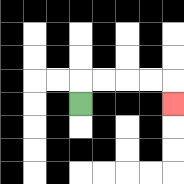{'start': '[3, 4]', 'end': '[7, 4]', 'path_directions': 'U,R,R,R,R,D', 'path_coordinates': '[[3, 4], [3, 3], [4, 3], [5, 3], [6, 3], [7, 3], [7, 4]]'}